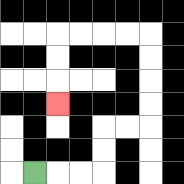{'start': '[1, 7]', 'end': '[2, 4]', 'path_directions': 'R,R,R,U,U,R,R,U,U,U,U,L,L,L,L,D,D,D', 'path_coordinates': '[[1, 7], [2, 7], [3, 7], [4, 7], [4, 6], [4, 5], [5, 5], [6, 5], [6, 4], [6, 3], [6, 2], [6, 1], [5, 1], [4, 1], [3, 1], [2, 1], [2, 2], [2, 3], [2, 4]]'}